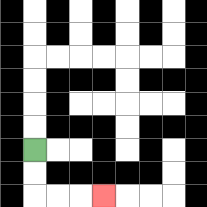{'start': '[1, 6]', 'end': '[4, 8]', 'path_directions': 'D,D,R,R,R', 'path_coordinates': '[[1, 6], [1, 7], [1, 8], [2, 8], [3, 8], [4, 8]]'}